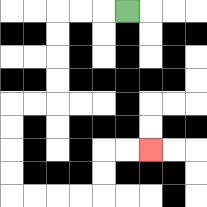{'start': '[5, 0]', 'end': '[6, 6]', 'path_directions': 'L,L,L,D,D,D,D,L,L,D,D,D,D,R,R,R,R,U,U,R,R', 'path_coordinates': '[[5, 0], [4, 0], [3, 0], [2, 0], [2, 1], [2, 2], [2, 3], [2, 4], [1, 4], [0, 4], [0, 5], [0, 6], [0, 7], [0, 8], [1, 8], [2, 8], [3, 8], [4, 8], [4, 7], [4, 6], [5, 6], [6, 6]]'}